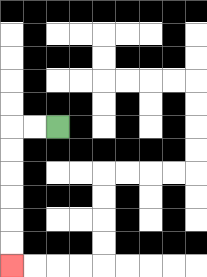{'start': '[2, 5]', 'end': '[0, 11]', 'path_directions': 'L,L,D,D,D,D,D,D', 'path_coordinates': '[[2, 5], [1, 5], [0, 5], [0, 6], [0, 7], [0, 8], [0, 9], [0, 10], [0, 11]]'}